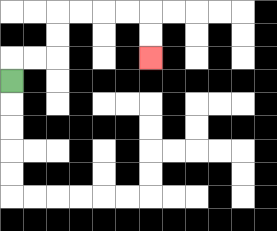{'start': '[0, 3]', 'end': '[6, 2]', 'path_directions': 'U,R,R,U,U,R,R,R,R,D,D', 'path_coordinates': '[[0, 3], [0, 2], [1, 2], [2, 2], [2, 1], [2, 0], [3, 0], [4, 0], [5, 0], [6, 0], [6, 1], [6, 2]]'}